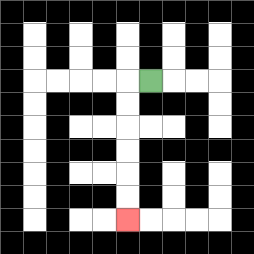{'start': '[6, 3]', 'end': '[5, 9]', 'path_directions': 'L,D,D,D,D,D,D', 'path_coordinates': '[[6, 3], [5, 3], [5, 4], [5, 5], [5, 6], [5, 7], [5, 8], [5, 9]]'}